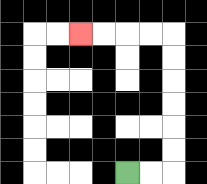{'start': '[5, 7]', 'end': '[3, 1]', 'path_directions': 'R,R,U,U,U,U,U,U,L,L,L,L', 'path_coordinates': '[[5, 7], [6, 7], [7, 7], [7, 6], [7, 5], [7, 4], [7, 3], [7, 2], [7, 1], [6, 1], [5, 1], [4, 1], [3, 1]]'}